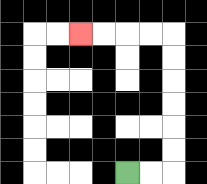{'start': '[5, 7]', 'end': '[3, 1]', 'path_directions': 'R,R,U,U,U,U,U,U,L,L,L,L', 'path_coordinates': '[[5, 7], [6, 7], [7, 7], [7, 6], [7, 5], [7, 4], [7, 3], [7, 2], [7, 1], [6, 1], [5, 1], [4, 1], [3, 1]]'}